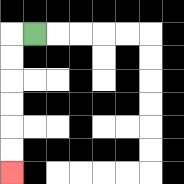{'start': '[1, 1]', 'end': '[0, 7]', 'path_directions': 'L,D,D,D,D,D,D', 'path_coordinates': '[[1, 1], [0, 1], [0, 2], [0, 3], [0, 4], [0, 5], [0, 6], [0, 7]]'}